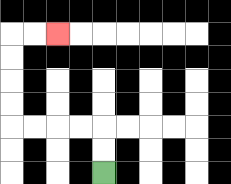{'start': '[4, 7]', 'end': '[2, 1]', 'path_directions': 'U,U,L,L,L,L,U,U,U,U,R,R', 'path_coordinates': '[[4, 7], [4, 6], [4, 5], [3, 5], [2, 5], [1, 5], [0, 5], [0, 4], [0, 3], [0, 2], [0, 1], [1, 1], [2, 1]]'}